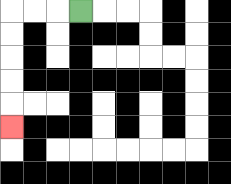{'start': '[3, 0]', 'end': '[0, 5]', 'path_directions': 'L,L,L,D,D,D,D,D', 'path_coordinates': '[[3, 0], [2, 0], [1, 0], [0, 0], [0, 1], [0, 2], [0, 3], [0, 4], [0, 5]]'}